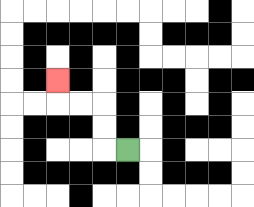{'start': '[5, 6]', 'end': '[2, 3]', 'path_directions': 'L,U,U,L,L,U', 'path_coordinates': '[[5, 6], [4, 6], [4, 5], [4, 4], [3, 4], [2, 4], [2, 3]]'}